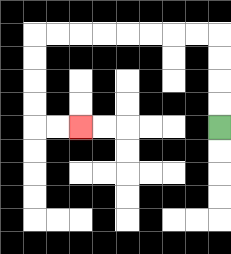{'start': '[9, 5]', 'end': '[3, 5]', 'path_directions': 'U,U,U,U,L,L,L,L,L,L,L,L,D,D,D,D,R,R', 'path_coordinates': '[[9, 5], [9, 4], [9, 3], [9, 2], [9, 1], [8, 1], [7, 1], [6, 1], [5, 1], [4, 1], [3, 1], [2, 1], [1, 1], [1, 2], [1, 3], [1, 4], [1, 5], [2, 5], [3, 5]]'}